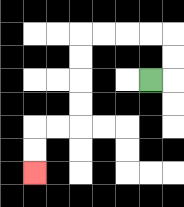{'start': '[6, 3]', 'end': '[1, 7]', 'path_directions': 'R,U,U,L,L,L,L,D,D,D,D,L,L,D,D', 'path_coordinates': '[[6, 3], [7, 3], [7, 2], [7, 1], [6, 1], [5, 1], [4, 1], [3, 1], [3, 2], [3, 3], [3, 4], [3, 5], [2, 5], [1, 5], [1, 6], [1, 7]]'}